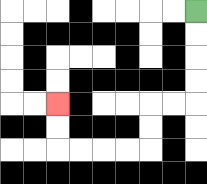{'start': '[8, 0]', 'end': '[2, 4]', 'path_directions': 'D,D,D,D,L,L,D,D,L,L,L,L,U,U', 'path_coordinates': '[[8, 0], [8, 1], [8, 2], [8, 3], [8, 4], [7, 4], [6, 4], [6, 5], [6, 6], [5, 6], [4, 6], [3, 6], [2, 6], [2, 5], [2, 4]]'}